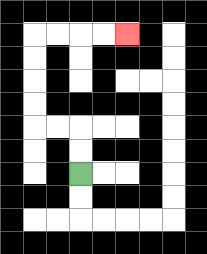{'start': '[3, 7]', 'end': '[5, 1]', 'path_directions': 'U,U,L,L,U,U,U,U,R,R,R,R', 'path_coordinates': '[[3, 7], [3, 6], [3, 5], [2, 5], [1, 5], [1, 4], [1, 3], [1, 2], [1, 1], [2, 1], [3, 1], [4, 1], [5, 1]]'}